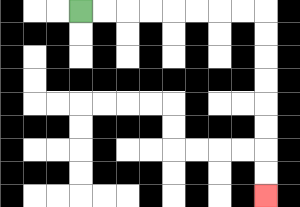{'start': '[3, 0]', 'end': '[11, 8]', 'path_directions': 'R,R,R,R,R,R,R,R,D,D,D,D,D,D,D,D', 'path_coordinates': '[[3, 0], [4, 0], [5, 0], [6, 0], [7, 0], [8, 0], [9, 0], [10, 0], [11, 0], [11, 1], [11, 2], [11, 3], [11, 4], [11, 5], [11, 6], [11, 7], [11, 8]]'}